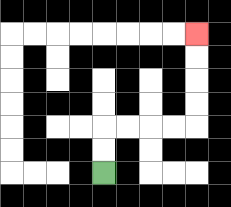{'start': '[4, 7]', 'end': '[8, 1]', 'path_directions': 'U,U,R,R,R,R,U,U,U,U', 'path_coordinates': '[[4, 7], [4, 6], [4, 5], [5, 5], [6, 5], [7, 5], [8, 5], [8, 4], [8, 3], [8, 2], [8, 1]]'}